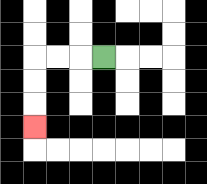{'start': '[4, 2]', 'end': '[1, 5]', 'path_directions': 'L,L,L,D,D,D', 'path_coordinates': '[[4, 2], [3, 2], [2, 2], [1, 2], [1, 3], [1, 4], [1, 5]]'}